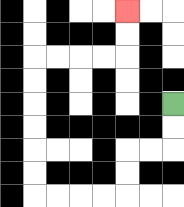{'start': '[7, 4]', 'end': '[5, 0]', 'path_directions': 'D,D,L,L,D,D,L,L,L,L,U,U,U,U,U,U,R,R,R,R,U,U', 'path_coordinates': '[[7, 4], [7, 5], [7, 6], [6, 6], [5, 6], [5, 7], [5, 8], [4, 8], [3, 8], [2, 8], [1, 8], [1, 7], [1, 6], [1, 5], [1, 4], [1, 3], [1, 2], [2, 2], [3, 2], [4, 2], [5, 2], [5, 1], [5, 0]]'}